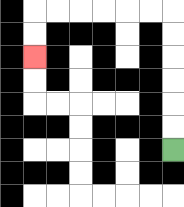{'start': '[7, 6]', 'end': '[1, 2]', 'path_directions': 'U,U,U,U,U,U,L,L,L,L,L,L,D,D', 'path_coordinates': '[[7, 6], [7, 5], [7, 4], [7, 3], [7, 2], [7, 1], [7, 0], [6, 0], [5, 0], [4, 0], [3, 0], [2, 0], [1, 0], [1, 1], [1, 2]]'}